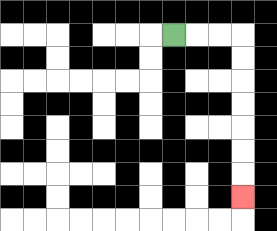{'start': '[7, 1]', 'end': '[10, 8]', 'path_directions': 'R,R,R,D,D,D,D,D,D,D', 'path_coordinates': '[[7, 1], [8, 1], [9, 1], [10, 1], [10, 2], [10, 3], [10, 4], [10, 5], [10, 6], [10, 7], [10, 8]]'}